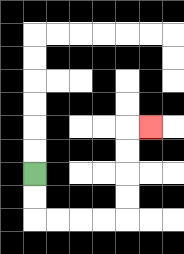{'start': '[1, 7]', 'end': '[6, 5]', 'path_directions': 'D,D,R,R,R,R,U,U,U,U,R', 'path_coordinates': '[[1, 7], [1, 8], [1, 9], [2, 9], [3, 9], [4, 9], [5, 9], [5, 8], [5, 7], [5, 6], [5, 5], [6, 5]]'}